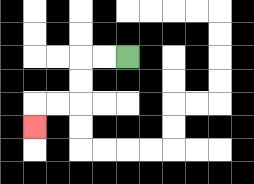{'start': '[5, 2]', 'end': '[1, 5]', 'path_directions': 'L,L,D,D,L,L,D', 'path_coordinates': '[[5, 2], [4, 2], [3, 2], [3, 3], [3, 4], [2, 4], [1, 4], [1, 5]]'}